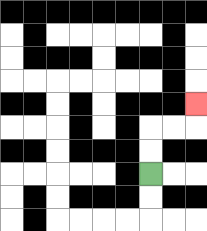{'start': '[6, 7]', 'end': '[8, 4]', 'path_directions': 'U,U,R,R,U', 'path_coordinates': '[[6, 7], [6, 6], [6, 5], [7, 5], [8, 5], [8, 4]]'}